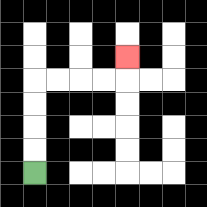{'start': '[1, 7]', 'end': '[5, 2]', 'path_directions': 'U,U,U,U,R,R,R,R,U', 'path_coordinates': '[[1, 7], [1, 6], [1, 5], [1, 4], [1, 3], [2, 3], [3, 3], [4, 3], [5, 3], [5, 2]]'}